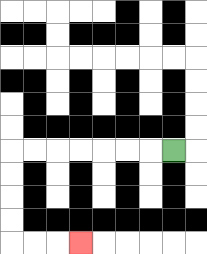{'start': '[7, 6]', 'end': '[3, 10]', 'path_directions': 'L,L,L,L,L,L,L,D,D,D,D,R,R,R', 'path_coordinates': '[[7, 6], [6, 6], [5, 6], [4, 6], [3, 6], [2, 6], [1, 6], [0, 6], [0, 7], [0, 8], [0, 9], [0, 10], [1, 10], [2, 10], [3, 10]]'}